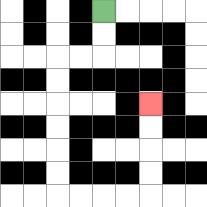{'start': '[4, 0]', 'end': '[6, 4]', 'path_directions': 'D,D,L,L,D,D,D,D,D,D,R,R,R,R,U,U,U,U', 'path_coordinates': '[[4, 0], [4, 1], [4, 2], [3, 2], [2, 2], [2, 3], [2, 4], [2, 5], [2, 6], [2, 7], [2, 8], [3, 8], [4, 8], [5, 8], [6, 8], [6, 7], [6, 6], [6, 5], [6, 4]]'}